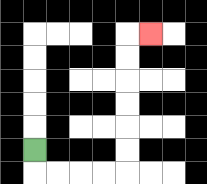{'start': '[1, 6]', 'end': '[6, 1]', 'path_directions': 'D,R,R,R,R,U,U,U,U,U,U,R', 'path_coordinates': '[[1, 6], [1, 7], [2, 7], [3, 7], [4, 7], [5, 7], [5, 6], [5, 5], [5, 4], [5, 3], [5, 2], [5, 1], [6, 1]]'}